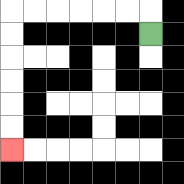{'start': '[6, 1]', 'end': '[0, 6]', 'path_directions': 'U,L,L,L,L,L,L,D,D,D,D,D,D', 'path_coordinates': '[[6, 1], [6, 0], [5, 0], [4, 0], [3, 0], [2, 0], [1, 0], [0, 0], [0, 1], [0, 2], [0, 3], [0, 4], [0, 5], [0, 6]]'}